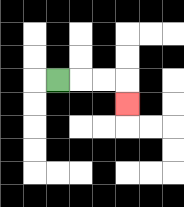{'start': '[2, 3]', 'end': '[5, 4]', 'path_directions': 'R,R,R,D', 'path_coordinates': '[[2, 3], [3, 3], [4, 3], [5, 3], [5, 4]]'}